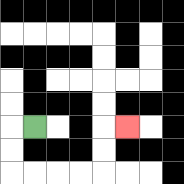{'start': '[1, 5]', 'end': '[5, 5]', 'path_directions': 'L,D,D,R,R,R,R,U,U,R', 'path_coordinates': '[[1, 5], [0, 5], [0, 6], [0, 7], [1, 7], [2, 7], [3, 7], [4, 7], [4, 6], [4, 5], [5, 5]]'}